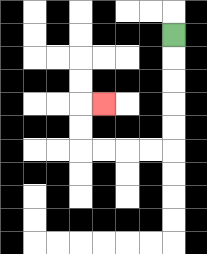{'start': '[7, 1]', 'end': '[4, 4]', 'path_directions': 'D,D,D,D,D,L,L,L,L,U,U,R', 'path_coordinates': '[[7, 1], [7, 2], [7, 3], [7, 4], [7, 5], [7, 6], [6, 6], [5, 6], [4, 6], [3, 6], [3, 5], [3, 4], [4, 4]]'}